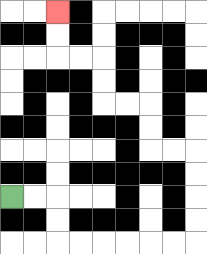{'start': '[0, 8]', 'end': '[2, 0]', 'path_directions': 'R,R,D,D,R,R,R,R,R,R,U,U,U,U,L,L,U,U,L,L,U,U,L,L,U,U', 'path_coordinates': '[[0, 8], [1, 8], [2, 8], [2, 9], [2, 10], [3, 10], [4, 10], [5, 10], [6, 10], [7, 10], [8, 10], [8, 9], [8, 8], [8, 7], [8, 6], [7, 6], [6, 6], [6, 5], [6, 4], [5, 4], [4, 4], [4, 3], [4, 2], [3, 2], [2, 2], [2, 1], [2, 0]]'}